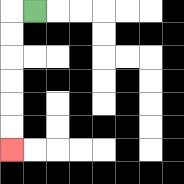{'start': '[1, 0]', 'end': '[0, 6]', 'path_directions': 'L,D,D,D,D,D,D', 'path_coordinates': '[[1, 0], [0, 0], [0, 1], [0, 2], [0, 3], [0, 4], [0, 5], [0, 6]]'}